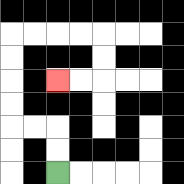{'start': '[2, 7]', 'end': '[2, 3]', 'path_directions': 'U,U,L,L,U,U,U,U,R,R,R,R,D,D,L,L', 'path_coordinates': '[[2, 7], [2, 6], [2, 5], [1, 5], [0, 5], [0, 4], [0, 3], [0, 2], [0, 1], [1, 1], [2, 1], [3, 1], [4, 1], [4, 2], [4, 3], [3, 3], [2, 3]]'}